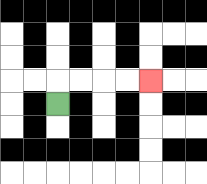{'start': '[2, 4]', 'end': '[6, 3]', 'path_directions': 'U,R,R,R,R', 'path_coordinates': '[[2, 4], [2, 3], [3, 3], [4, 3], [5, 3], [6, 3]]'}